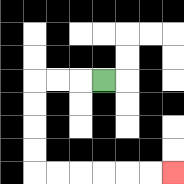{'start': '[4, 3]', 'end': '[7, 7]', 'path_directions': 'L,L,L,D,D,D,D,R,R,R,R,R,R', 'path_coordinates': '[[4, 3], [3, 3], [2, 3], [1, 3], [1, 4], [1, 5], [1, 6], [1, 7], [2, 7], [3, 7], [4, 7], [5, 7], [6, 7], [7, 7]]'}